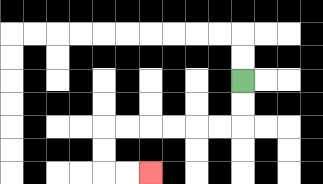{'start': '[10, 3]', 'end': '[6, 7]', 'path_directions': 'D,D,L,L,L,L,L,L,D,D,R,R', 'path_coordinates': '[[10, 3], [10, 4], [10, 5], [9, 5], [8, 5], [7, 5], [6, 5], [5, 5], [4, 5], [4, 6], [4, 7], [5, 7], [6, 7]]'}